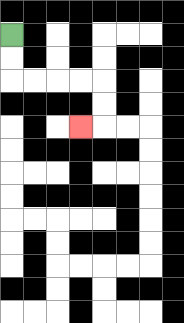{'start': '[0, 1]', 'end': '[3, 5]', 'path_directions': 'D,D,R,R,R,R,D,D,L', 'path_coordinates': '[[0, 1], [0, 2], [0, 3], [1, 3], [2, 3], [3, 3], [4, 3], [4, 4], [4, 5], [3, 5]]'}